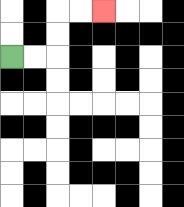{'start': '[0, 2]', 'end': '[4, 0]', 'path_directions': 'R,R,U,U,R,R', 'path_coordinates': '[[0, 2], [1, 2], [2, 2], [2, 1], [2, 0], [3, 0], [4, 0]]'}